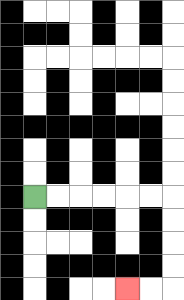{'start': '[1, 8]', 'end': '[5, 12]', 'path_directions': 'R,R,R,R,R,R,D,D,D,D,L,L', 'path_coordinates': '[[1, 8], [2, 8], [3, 8], [4, 8], [5, 8], [6, 8], [7, 8], [7, 9], [7, 10], [7, 11], [7, 12], [6, 12], [5, 12]]'}